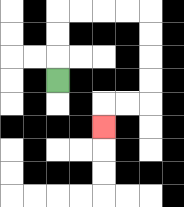{'start': '[2, 3]', 'end': '[4, 5]', 'path_directions': 'U,U,U,R,R,R,R,D,D,D,D,L,L,D', 'path_coordinates': '[[2, 3], [2, 2], [2, 1], [2, 0], [3, 0], [4, 0], [5, 0], [6, 0], [6, 1], [6, 2], [6, 3], [6, 4], [5, 4], [4, 4], [4, 5]]'}